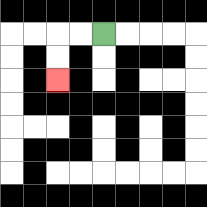{'start': '[4, 1]', 'end': '[2, 3]', 'path_directions': 'L,L,D,D', 'path_coordinates': '[[4, 1], [3, 1], [2, 1], [2, 2], [2, 3]]'}